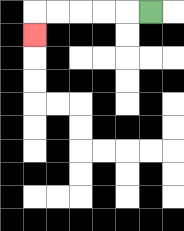{'start': '[6, 0]', 'end': '[1, 1]', 'path_directions': 'L,L,L,L,L,D', 'path_coordinates': '[[6, 0], [5, 0], [4, 0], [3, 0], [2, 0], [1, 0], [1, 1]]'}